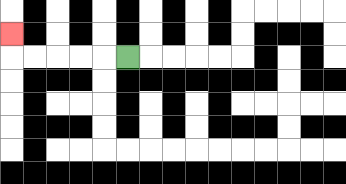{'start': '[5, 2]', 'end': '[0, 1]', 'path_directions': 'L,L,L,L,L,U', 'path_coordinates': '[[5, 2], [4, 2], [3, 2], [2, 2], [1, 2], [0, 2], [0, 1]]'}